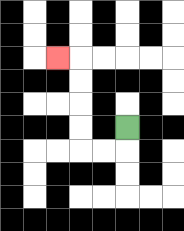{'start': '[5, 5]', 'end': '[2, 2]', 'path_directions': 'D,L,L,U,U,U,U,L', 'path_coordinates': '[[5, 5], [5, 6], [4, 6], [3, 6], [3, 5], [3, 4], [3, 3], [3, 2], [2, 2]]'}